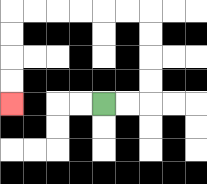{'start': '[4, 4]', 'end': '[0, 4]', 'path_directions': 'R,R,U,U,U,U,L,L,L,L,L,L,D,D,D,D', 'path_coordinates': '[[4, 4], [5, 4], [6, 4], [6, 3], [6, 2], [6, 1], [6, 0], [5, 0], [4, 0], [3, 0], [2, 0], [1, 0], [0, 0], [0, 1], [0, 2], [0, 3], [0, 4]]'}